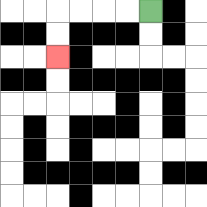{'start': '[6, 0]', 'end': '[2, 2]', 'path_directions': 'L,L,L,L,D,D', 'path_coordinates': '[[6, 0], [5, 0], [4, 0], [3, 0], [2, 0], [2, 1], [2, 2]]'}